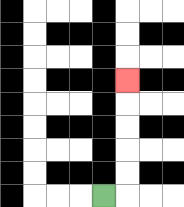{'start': '[4, 8]', 'end': '[5, 3]', 'path_directions': 'R,U,U,U,U,U', 'path_coordinates': '[[4, 8], [5, 8], [5, 7], [5, 6], [5, 5], [5, 4], [5, 3]]'}